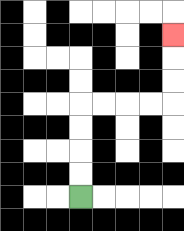{'start': '[3, 8]', 'end': '[7, 1]', 'path_directions': 'U,U,U,U,R,R,R,R,U,U,U', 'path_coordinates': '[[3, 8], [3, 7], [3, 6], [3, 5], [3, 4], [4, 4], [5, 4], [6, 4], [7, 4], [7, 3], [7, 2], [7, 1]]'}